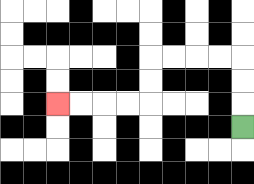{'start': '[10, 5]', 'end': '[2, 4]', 'path_directions': 'U,U,U,L,L,L,L,D,D,L,L,L,L', 'path_coordinates': '[[10, 5], [10, 4], [10, 3], [10, 2], [9, 2], [8, 2], [7, 2], [6, 2], [6, 3], [6, 4], [5, 4], [4, 4], [3, 4], [2, 4]]'}